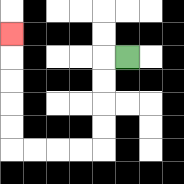{'start': '[5, 2]', 'end': '[0, 1]', 'path_directions': 'L,D,D,D,D,L,L,L,L,U,U,U,U,U', 'path_coordinates': '[[5, 2], [4, 2], [4, 3], [4, 4], [4, 5], [4, 6], [3, 6], [2, 6], [1, 6], [0, 6], [0, 5], [0, 4], [0, 3], [0, 2], [0, 1]]'}